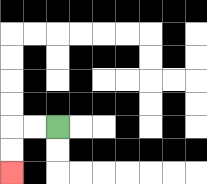{'start': '[2, 5]', 'end': '[0, 7]', 'path_directions': 'L,L,D,D', 'path_coordinates': '[[2, 5], [1, 5], [0, 5], [0, 6], [0, 7]]'}